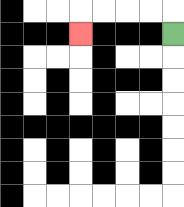{'start': '[7, 1]', 'end': '[3, 1]', 'path_directions': 'U,L,L,L,L,D', 'path_coordinates': '[[7, 1], [7, 0], [6, 0], [5, 0], [4, 0], [3, 0], [3, 1]]'}